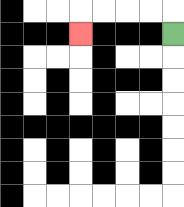{'start': '[7, 1]', 'end': '[3, 1]', 'path_directions': 'U,L,L,L,L,D', 'path_coordinates': '[[7, 1], [7, 0], [6, 0], [5, 0], [4, 0], [3, 0], [3, 1]]'}